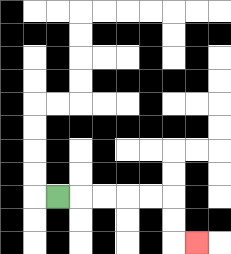{'start': '[2, 8]', 'end': '[8, 10]', 'path_directions': 'R,R,R,R,R,D,D,R', 'path_coordinates': '[[2, 8], [3, 8], [4, 8], [5, 8], [6, 8], [7, 8], [7, 9], [7, 10], [8, 10]]'}